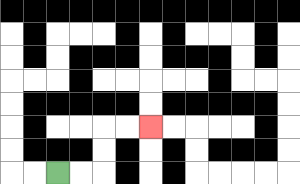{'start': '[2, 7]', 'end': '[6, 5]', 'path_directions': 'R,R,U,U,R,R', 'path_coordinates': '[[2, 7], [3, 7], [4, 7], [4, 6], [4, 5], [5, 5], [6, 5]]'}